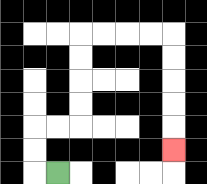{'start': '[2, 7]', 'end': '[7, 6]', 'path_directions': 'L,U,U,R,R,U,U,U,U,R,R,R,R,D,D,D,D,D', 'path_coordinates': '[[2, 7], [1, 7], [1, 6], [1, 5], [2, 5], [3, 5], [3, 4], [3, 3], [3, 2], [3, 1], [4, 1], [5, 1], [6, 1], [7, 1], [7, 2], [7, 3], [7, 4], [7, 5], [7, 6]]'}